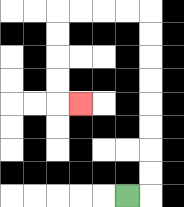{'start': '[5, 8]', 'end': '[3, 4]', 'path_directions': 'R,U,U,U,U,U,U,U,U,L,L,L,L,D,D,D,D,R', 'path_coordinates': '[[5, 8], [6, 8], [6, 7], [6, 6], [6, 5], [6, 4], [6, 3], [6, 2], [6, 1], [6, 0], [5, 0], [4, 0], [3, 0], [2, 0], [2, 1], [2, 2], [2, 3], [2, 4], [3, 4]]'}